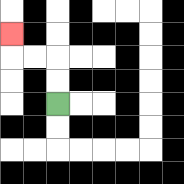{'start': '[2, 4]', 'end': '[0, 1]', 'path_directions': 'U,U,L,L,U', 'path_coordinates': '[[2, 4], [2, 3], [2, 2], [1, 2], [0, 2], [0, 1]]'}